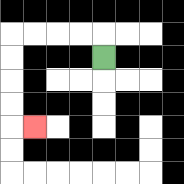{'start': '[4, 2]', 'end': '[1, 5]', 'path_directions': 'U,L,L,L,L,D,D,D,D,R', 'path_coordinates': '[[4, 2], [4, 1], [3, 1], [2, 1], [1, 1], [0, 1], [0, 2], [0, 3], [0, 4], [0, 5], [1, 5]]'}